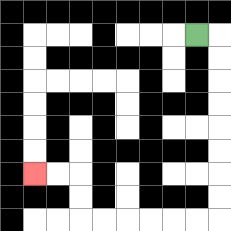{'start': '[8, 1]', 'end': '[1, 7]', 'path_directions': 'R,D,D,D,D,D,D,D,D,L,L,L,L,L,L,U,U,L,L', 'path_coordinates': '[[8, 1], [9, 1], [9, 2], [9, 3], [9, 4], [9, 5], [9, 6], [9, 7], [9, 8], [9, 9], [8, 9], [7, 9], [6, 9], [5, 9], [4, 9], [3, 9], [3, 8], [3, 7], [2, 7], [1, 7]]'}